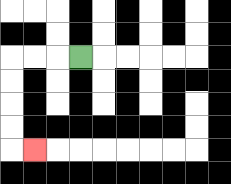{'start': '[3, 2]', 'end': '[1, 6]', 'path_directions': 'L,L,L,D,D,D,D,R', 'path_coordinates': '[[3, 2], [2, 2], [1, 2], [0, 2], [0, 3], [0, 4], [0, 5], [0, 6], [1, 6]]'}